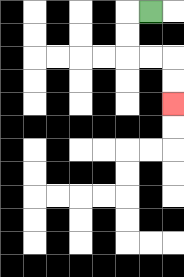{'start': '[6, 0]', 'end': '[7, 4]', 'path_directions': 'L,D,D,R,R,D,D', 'path_coordinates': '[[6, 0], [5, 0], [5, 1], [5, 2], [6, 2], [7, 2], [7, 3], [7, 4]]'}